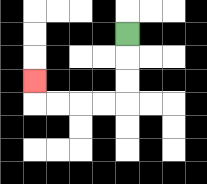{'start': '[5, 1]', 'end': '[1, 3]', 'path_directions': 'D,D,D,L,L,L,L,U', 'path_coordinates': '[[5, 1], [5, 2], [5, 3], [5, 4], [4, 4], [3, 4], [2, 4], [1, 4], [1, 3]]'}